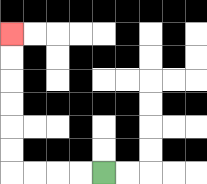{'start': '[4, 7]', 'end': '[0, 1]', 'path_directions': 'L,L,L,L,U,U,U,U,U,U', 'path_coordinates': '[[4, 7], [3, 7], [2, 7], [1, 7], [0, 7], [0, 6], [0, 5], [0, 4], [0, 3], [0, 2], [0, 1]]'}